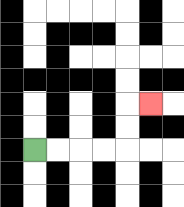{'start': '[1, 6]', 'end': '[6, 4]', 'path_directions': 'R,R,R,R,U,U,R', 'path_coordinates': '[[1, 6], [2, 6], [3, 6], [4, 6], [5, 6], [5, 5], [5, 4], [6, 4]]'}